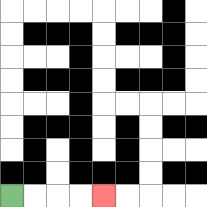{'start': '[0, 8]', 'end': '[4, 8]', 'path_directions': 'R,R,R,R', 'path_coordinates': '[[0, 8], [1, 8], [2, 8], [3, 8], [4, 8]]'}